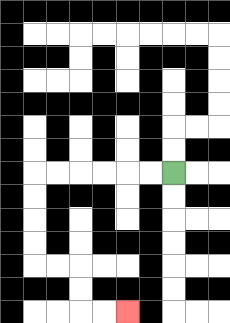{'start': '[7, 7]', 'end': '[5, 13]', 'path_directions': 'L,L,L,L,L,L,D,D,D,D,R,R,D,D,R,R', 'path_coordinates': '[[7, 7], [6, 7], [5, 7], [4, 7], [3, 7], [2, 7], [1, 7], [1, 8], [1, 9], [1, 10], [1, 11], [2, 11], [3, 11], [3, 12], [3, 13], [4, 13], [5, 13]]'}